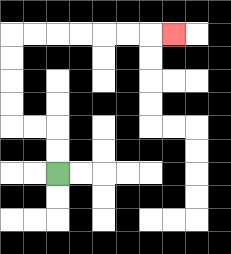{'start': '[2, 7]', 'end': '[7, 1]', 'path_directions': 'U,U,L,L,U,U,U,U,R,R,R,R,R,R,R', 'path_coordinates': '[[2, 7], [2, 6], [2, 5], [1, 5], [0, 5], [0, 4], [0, 3], [0, 2], [0, 1], [1, 1], [2, 1], [3, 1], [4, 1], [5, 1], [6, 1], [7, 1]]'}